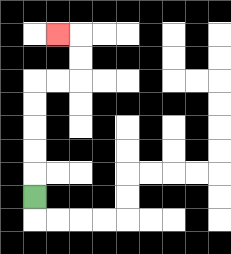{'start': '[1, 8]', 'end': '[2, 1]', 'path_directions': 'U,U,U,U,U,R,R,U,U,L', 'path_coordinates': '[[1, 8], [1, 7], [1, 6], [1, 5], [1, 4], [1, 3], [2, 3], [3, 3], [3, 2], [3, 1], [2, 1]]'}